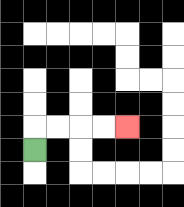{'start': '[1, 6]', 'end': '[5, 5]', 'path_directions': 'U,R,R,R,R', 'path_coordinates': '[[1, 6], [1, 5], [2, 5], [3, 5], [4, 5], [5, 5]]'}